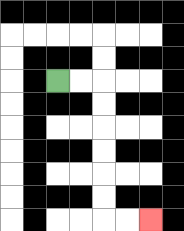{'start': '[2, 3]', 'end': '[6, 9]', 'path_directions': 'R,R,D,D,D,D,D,D,R,R', 'path_coordinates': '[[2, 3], [3, 3], [4, 3], [4, 4], [4, 5], [4, 6], [4, 7], [4, 8], [4, 9], [5, 9], [6, 9]]'}